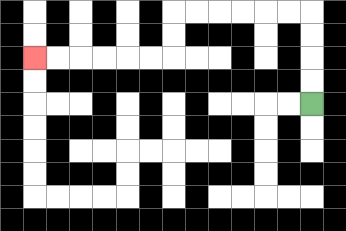{'start': '[13, 4]', 'end': '[1, 2]', 'path_directions': 'U,U,U,U,L,L,L,L,L,L,D,D,L,L,L,L,L,L', 'path_coordinates': '[[13, 4], [13, 3], [13, 2], [13, 1], [13, 0], [12, 0], [11, 0], [10, 0], [9, 0], [8, 0], [7, 0], [7, 1], [7, 2], [6, 2], [5, 2], [4, 2], [3, 2], [2, 2], [1, 2]]'}